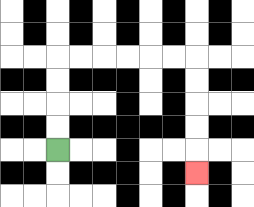{'start': '[2, 6]', 'end': '[8, 7]', 'path_directions': 'U,U,U,U,R,R,R,R,R,R,D,D,D,D,D', 'path_coordinates': '[[2, 6], [2, 5], [2, 4], [2, 3], [2, 2], [3, 2], [4, 2], [5, 2], [6, 2], [7, 2], [8, 2], [8, 3], [8, 4], [8, 5], [8, 6], [8, 7]]'}